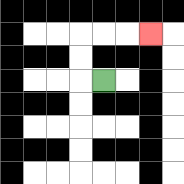{'start': '[4, 3]', 'end': '[6, 1]', 'path_directions': 'L,U,U,R,R,R', 'path_coordinates': '[[4, 3], [3, 3], [3, 2], [3, 1], [4, 1], [5, 1], [6, 1]]'}